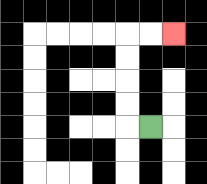{'start': '[6, 5]', 'end': '[7, 1]', 'path_directions': 'L,U,U,U,U,R,R', 'path_coordinates': '[[6, 5], [5, 5], [5, 4], [5, 3], [5, 2], [5, 1], [6, 1], [7, 1]]'}